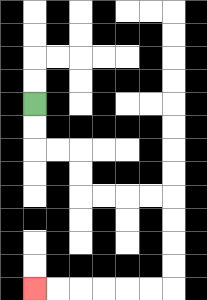{'start': '[1, 4]', 'end': '[1, 12]', 'path_directions': 'D,D,R,R,D,D,R,R,R,R,D,D,D,D,L,L,L,L,L,L', 'path_coordinates': '[[1, 4], [1, 5], [1, 6], [2, 6], [3, 6], [3, 7], [3, 8], [4, 8], [5, 8], [6, 8], [7, 8], [7, 9], [7, 10], [7, 11], [7, 12], [6, 12], [5, 12], [4, 12], [3, 12], [2, 12], [1, 12]]'}